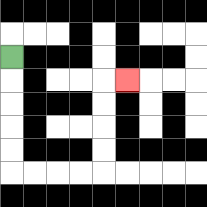{'start': '[0, 2]', 'end': '[5, 3]', 'path_directions': 'D,D,D,D,D,R,R,R,R,U,U,U,U,R', 'path_coordinates': '[[0, 2], [0, 3], [0, 4], [0, 5], [0, 6], [0, 7], [1, 7], [2, 7], [3, 7], [4, 7], [4, 6], [4, 5], [4, 4], [4, 3], [5, 3]]'}